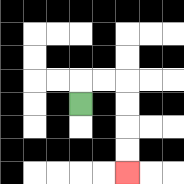{'start': '[3, 4]', 'end': '[5, 7]', 'path_directions': 'U,R,R,D,D,D,D', 'path_coordinates': '[[3, 4], [3, 3], [4, 3], [5, 3], [5, 4], [5, 5], [5, 6], [5, 7]]'}